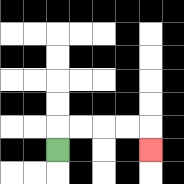{'start': '[2, 6]', 'end': '[6, 6]', 'path_directions': 'U,R,R,R,R,D', 'path_coordinates': '[[2, 6], [2, 5], [3, 5], [4, 5], [5, 5], [6, 5], [6, 6]]'}